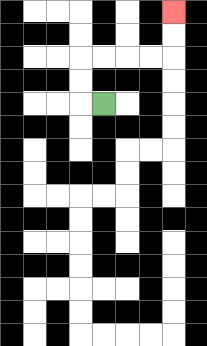{'start': '[4, 4]', 'end': '[7, 0]', 'path_directions': 'L,U,U,R,R,R,R,U,U', 'path_coordinates': '[[4, 4], [3, 4], [3, 3], [3, 2], [4, 2], [5, 2], [6, 2], [7, 2], [7, 1], [7, 0]]'}